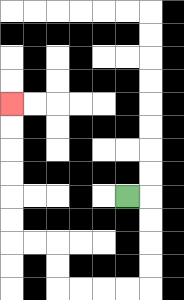{'start': '[5, 8]', 'end': '[0, 4]', 'path_directions': 'R,D,D,D,D,L,L,L,L,U,U,L,L,U,U,U,U,U,U', 'path_coordinates': '[[5, 8], [6, 8], [6, 9], [6, 10], [6, 11], [6, 12], [5, 12], [4, 12], [3, 12], [2, 12], [2, 11], [2, 10], [1, 10], [0, 10], [0, 9], [0, 8], [0, 7], [0, 6], [0, 5], [0, 4]]'}